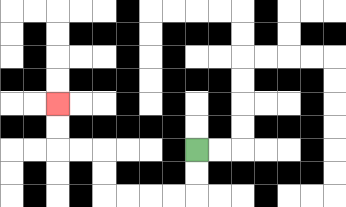{'start': '[8, 6]', 'end': '[2, 4]', 'path_directions': 'D,D,L,L,L,L,U,U,L,L,U,U', 'path_coordinates': '[[8, 6], [8, 7], [8, 8], [7, 8], [6, 8], [5, 8], [4, 8], [4, 7], [4, 6], [3, 6], [2, 6], [2, 5], [2, 4]]'}